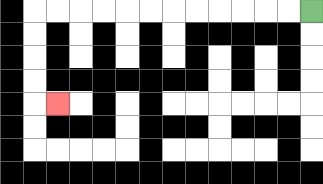{'start': '[13, 0]', 'end': '[2, 4]', 'path_directions': 'L,L,L,L,L,L,L,L,L,L,L,L,D,D,D,D,R', 'path_coordinates': '[[13, 0], [12, 0], [11, 0], [10, 0], [9, 0], [8, 0], [7, 0], [6, 0], [5, 0], [4, 0], [3, 0], [2, 0], [1, 0], [1, 1], [1, 2], [1, 3], [1, 4], [2, 4]]'}